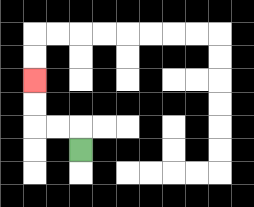{'start': '[3, 6]', 'end': '[1, 3]', 'path_directions': 'U,L,L,U,U', 'path_coordinates': '[[3, 6], [3, 5], [2, 5], [1, 5], [1, 4], [1, 3]]'}